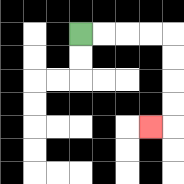{'start': '[3, 1]', 'end': '[6, 5]', 'path_directions': 'R,R,R,R,D,D,D,D,L', 'path_coordinates': '[[3, 1], [4, 1], [5, 1], [6, 1], [7, 1], [7, 2], [7, 3], [7, 4], [7, 5], [6, 5]]'}